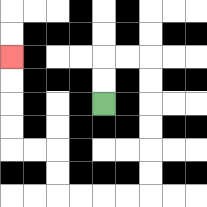{'start': '[4, 4]', 'end': '[0, 2]', 'path_directions': 'U,U,R,R,D,D,D,D,D,D,L,L,L,L,U,U,L,L,U,U,U,U', 'path_coordinates': '[[4, 4], [4, 3], [4, 2], [5, 2], [6, 2], [6, 3], [6, 4], [6, 5], [6, 6], [6, 7], [6, 8], [5, 8], [4, 8], [3, 8], [2, 8], [2, 7], [2, 6], [1, 6], [0, 6], [0, 5], [0, 4], [0, 3], [0, 2]]'}